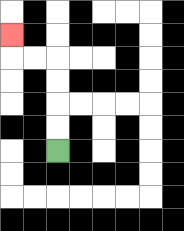{'start': '[2, 6]', 'end': '[0, 1]', 'path_directions': 'U,U,U,U,L,L,U', 'path_coordinates': '[[2, 6], [2, 5], [2, 4], [2, 3], [2, 2], [1, 2], [0, 2], [0, 1]]'}